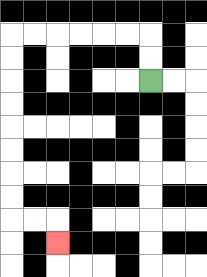{'start': '[6, 3]', 'end': '[2, 10]', 'path_directions': 'U,U,L,L,L,L,L,L,D,D,D,D,D,D,D,D,R,R,D', 'path_coordinates': '[[6, 3], [6, 2], [6, 1], [5, 1], [4, 1], [3, 1], [2, 1], [1, 1], [0, 1], [0, 2], [0, 3], [0, 4], [0, 5], [0, 6], [0, 7], [0, 8], [0, 9], [1, 9], [2, 9], [2, 10]]'}